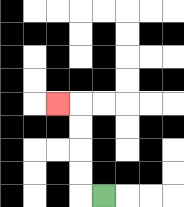{'start': '[4, 8]', 'end': '[2, 4]', 'path_directions': 'L,U,U,U,U,L', 'path_coordinates': '[[4, 8], [3, 8], [3, 7], [3, 6], [3, 5], [3, 4], [2, 4]]'}